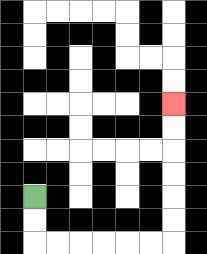{'start': '[1, 8]', 'end': '[7, 4]', 'path_directions': 'D,D,R,R,R,R,R,R,U,U,U,U,U,U', 'path_coordinates': '[[1, 8], [1, 9], [1, 10], [2, 10], [3, 10], [4, 10], [5, 10], [6, 10], [7, 10], [7, 9], [7, 8], [7, 7], [7, 6], [7, 5], [7, 4]]'}